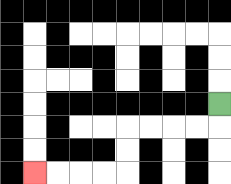{'start': '[9, 4]', 'end': '[1, 7]', 'path_directions': 'D,L,L,L,L,D,D,L,L,L,L', 'path_coordinates': '[[9, 4], [9, 5], [8, 5], [7, 5], [6, 5], [5, 5], [5, 6], [5, 7], [4, 7], [3, 7], [2, 7], [1, 7]]'}